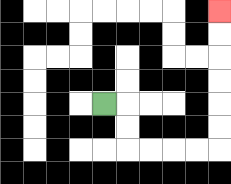{'start': '[4, 4]', 'end': '[9, 0]', 'path_directions': 'R,D,D,R,R,R,R,U,U,U,U,U,U', 'path_coordinates': '[[4, 4], [5, 4], [5, 5], [5, 6], [6, 6], [7, 6], [8, 6], [9, 6], [9, 5], [9, 4], [9, 3], [9, 2], [9, 1], [9, 0]]'}